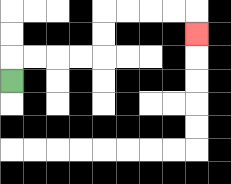{'start': '[0, 3]', 'end': '[8, 1]', 'path_directions': 'U,R,R,R,R,U,U,R,R,R,R,D', 'path_coordinates': '[[0, 3], [0, 2], [1, 2], [2, 2], [3, 2], [4, 2], [4, 1], [4, 0], [5, 0], [6, 0], [7, 0], [8, 0], [8, 1]]'}